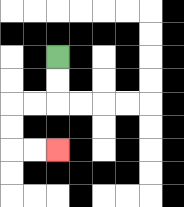{'start': '[2, 2]', 'end': '[2, 6]', 'path_directions': 'D,D,L,L,D,D,R,R', 'path_coordinates': '[[2, 2], [2, 3], [2, 4], [1, 4], [0, 4], [0, 5], [0, 6], [1, 6], [2, 6]]'}